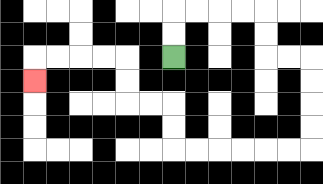{'start': '[7, 2]', 'end': '[1, 3]', 'path_directions': 'U,U,R,R,R,R,D,D,R,R,D,D,D,D,L,L,L,L,L,L,U,U,L,L,U,U,L,L,L,L,D', 'path_coordinates': '[[7, 2], [7, 1], [7, 0], [8, 0], [9, 0], [10, 0], [11, 0], [11, 1], [11, 2], [12, 2], [13, 2], [13, 3], [13, 4], [13, 5], [13, 6], [12, 6], [11, 6], [10, 6], [9, 6], [8, 6], [7, 6], [7, 5], [7, 4], [6, 4], [5, 4], [5, 3], [5, 2], [4, 2], [3, 2], [2, 2], [1, 2], [1, 3]]'}